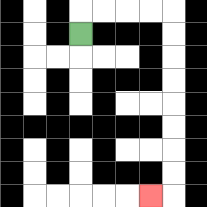{'start': '[3, 1]', 'end': '[6, 8]', 'path_directions': 'U,R,R,R,R,D,D,D,D,D,D,D,D,L', 'path_coordinates': '[[3, 1], [3, 0], [4, 0], [5, 0], [6, 0], [7, 0], [7, 1], [7, 2], [7, 3], [7, 4], [7, 5], [7, 6], [7, 7], [7, 8], [6, 8]]'}